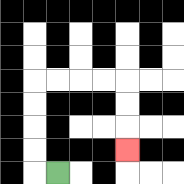{'start': '[2, 7]', 'end': '[5, 6]', 'path_directions': 'L,U,U,U,U,R,R,R,R,D,D,D', 'path_coordinates': '[[2, 7], [1, 7], [1, 6], [1, 5], [1, 4], [1, 3], [2, 3], [3, 3], [4, 3], [5, 3], [5, 4], [5, 5], [5, 6]]'}